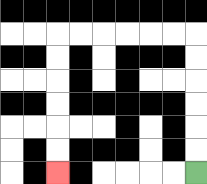{'start': '[8, 7]', 'end': '[2, 7]', 'path_directions': 'U,U,U,U,U,U,L,L,L,L,L,L,D,D,D,D,D,D', 'path_coordinates': '[[8, 7], [8, 6], [8, 5], [8, 4], [8, 3], [8, 2], [8, 1], [7, 1], [6, 1], [5, 1], [4, 1], [3, 1], [2, 1], [2, 2], [2, 3], [2, 4], [2, 5], [2, 6], [2, 7]]'}